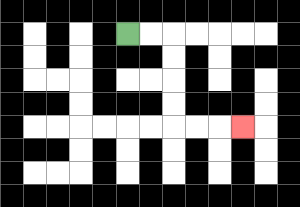{'start': '[5, 1]', 'end': '[10, 5]', 'path_directions': 'R,R,D,D,D,D,R,R,R', 'path_coordinates': '[[5, 1], [6, 1], [7, 1], [7, 2], [7, 3], [7, 4], [7, 5], [8, 5], [9, 5], [10, 5]]'}